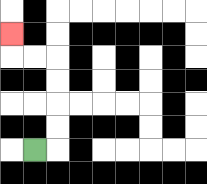{'start': '[1, 6]', 'end': '[0, 1]', 'path_directions': 'R,U,U,U,U,L,L,U', 'path_coordinates': '[[1, 6], [2, 6], [2, 5], [2, 4], [2, 3], [2, 2], [1, 2], [0, 2], [0, 1]]'}